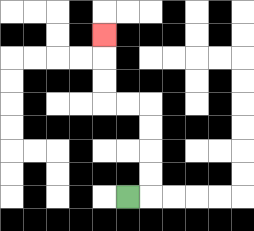{'start': '[5, 8]', 'end': '[4, 1]', 'path_directions': 'R,U,U,U,U,L,L,U,U,U', 'path_coordinates': '[[5, 8], [6, 8], [6, 7], [6, 6], [6, 5], [6, 4], [5, 4], [4, 4], [4, 3], [4, 2], [4, 1]]'}